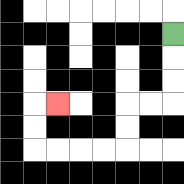{'start': '[7, 1]', 'end': '[2, 4]', 'path_directions': 'D,D,D,L,L,D,D,L,L,L,L,U,U,R', 'path_coordinates': '[[7, 1], [7, 2], [7, 3], [7, 4], [6, 4], [5, 4], [5, 5], [5, 6], [4, 6], [3, 6], [2, 6], [1, 6], [1, 5], [1, 4], [2, 4]]'}